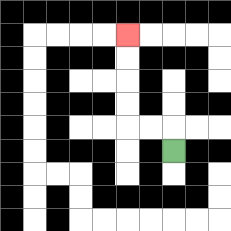{'start': '[7, 6]', 'end': '[5, 1]', 'path_directions': 'U,L,L,U,U,U,U', 'path_coordinates': '[[7, 6], [7, 5], [6, 5], [5, 5], [5, 4], [5, 3], [5, 2], [5, 1]]'}